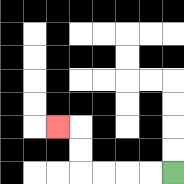{'start': '[7, 7]', 'end': '[2, 5]', 'path_directions': 'L,L,L,L,U,U,L', 'path_coordinates': '[[7, 7], [6, 7], [5, 7], [4, 7], [3, 7], [3, 6], [3, 5], [2, 5]]'}